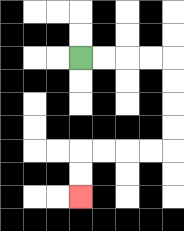{'start': '[3, 2]', 'end': '[3, 8]', 'path_directions': 'R,R,R,R,D,D,D,D,L,L,L,L,D,D', 'path_coordinates': '[[3, 2], [4, 2], [5, 2], [6, 2], [7, 2], [7, 3], [7, 4], [7, 5], [7, 6], [6, 6], [5, 6], [4, 6], [3, 6], [3, 7], [3, 8]]'}